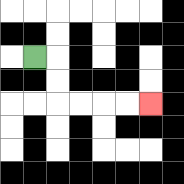{'start': '[1, 2]', 'end': '[6, 4]', 'path_directions': 'R,D,D,R,R,R,R', 'path_coordinates': '[[1, 2], [2, 2], [2, 3], [2, 4], [3, 4], [4, 4], [5, 4], [6, 4]]'}